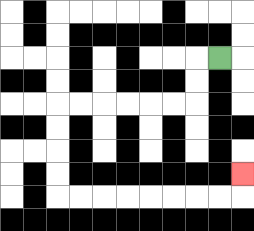{'start': '[9, 2]', 'end': '[10, 7]', 'path_directions': 'L,D,D,L,L,L,L,L,L,D,D,D,D,R,R,R,R,R,R,R,R,U', 'path_coordinates': '[[9, 2], [8, 2], [8, 3], [8, 4], [7, 4], [6, 4], [5, 4], [4, 4], [3, 4], [2, 4], [2, 5], [2, 6], [2, 7], [2, 8], [3, 8], [4, 8], [5, 8], [6, 8], [7, 8], [8, 8], [9, 8], [10, 8], [10, 7]]'}